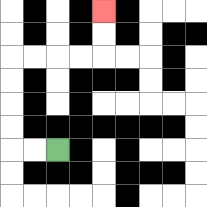{'start': '[2, 6]', 'end': '[4, 0]', 'path_directions': 'L,L,U,U,U,U,R,R,R,R,U,U', 'path_coordinates': '[[2, 6], [1, 6], [0, 6], [0, 5], [0, 4], [0, 3], [0, 2], [1, 2], [2, 2], [3, 2], [4, 2], [4, 1], [4, 0]]'}